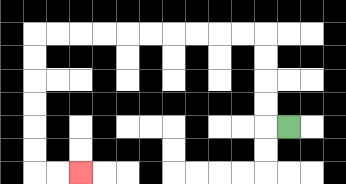{'start': '[12, 5]', 'end': '[3, 7]', 'path_directions': 'L,U,U,U,U,L,L,L,L,L,L,L,L,L,L,D,D,D,D,D,D,R,R', 'path_coordinates': '[[12, 5], [11, 5], [11, 4], [11, 3], [11, 2], [11, 1], [10, 1], [9, 1], [8, 1], [7, 1], [6, 1], [5, 1], [4, 1], [3, 1], [2, 1], [1, 1], [1, 2], [1, 3], [1, 4], [1, 5], [1, 6], [1, 7], [2, 7], [3, 7]]'}